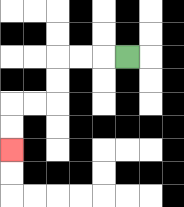{'start': '[5, 2]', 'end': '[0, 6]', 'path_directions': 'L,L,L,D,D,L,L,D,D', 'path_coordinates': '[[5, 2], [4, 2], [3, 2], [2, 2], [2, 3], [2, 4], [1, 4], [0, 4], [0, 5], [0, 6]]'}